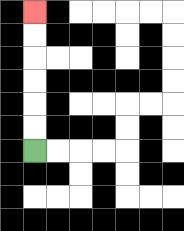{'start': '[1, 6]', 'end': '[1, 0]', 'path_directions': 'U,U,U,U,U,U', 'path_coordinates': '[[1, 6], [1, 5], [1, 4], [1, 3], [1, 2], [1, 1], [1, 0]]'}